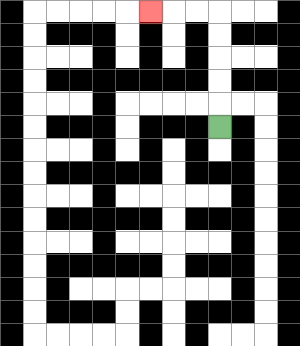{'start': '[9, 5]', 'end': '[6, 0]', 'path_directions': 'U,U,U,U,U,L,L,L', 'path_coordinates': '[[9, 5], [9, 4], [9, 3], [9, 2], [9, 1], [9, 0], [8, 0], [7, 0], [6, 0]]'}